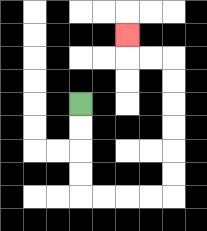{'start': '[3, 4]', 'end': '[5, 1]', 'path_directions': 'D,D,D,D,R,R,R,R,U,U,U,U,U,U,L,L,U', 'path_coordinates': '[[3, 4], [3, 5], [3, 6], [3, 7], [3, 8], [4, 8], [5, 8], [6, 8], [7, 8], [7, 7], [7, 6], [7, 5], [7, 4], [7, 3], [7, 2], [6, 2], [5, 2], [5, 1]]'}